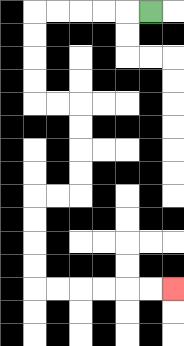{'start': '[6, 0]', 'end': '[7, 12]', 'path_directions': 'L,L,L,L,L,D,D,D,D,R,R,D,D,D,D,L,L,D,D,D,D,R,R,R,R,R,R', 'path_coordinates': '[[6, 0], [5, 0], [4, 0], [3, 0], [2, 0], [1, 0], [1, 1], [1, 2], [1, 3], [1, 4], [2, 4], [3, 4], [3, 5], [3, 6], [3, 7], [3, 8], [2, 8], [1, 8], [1, 9], [1, 10], [1, 11], [1, 12], [2, 12], [3, 12], [4, 12], [5, 12], [6, 12], [7, 12]]'}